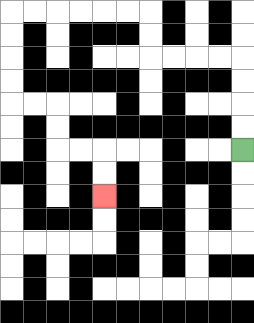{'start': '[10, 6]', 'end': '[4, 8]', 'path_directions': 'U,U,U,U,L,L,L,L,U,U,L,L,L,L,L,L,D,D,D,D,R,R,D,D,R,R,D,D', 'path_coordinates': '[[10, 6], [10, 5], [10, 4], [10, 3], [10, 2], [9, 2], [8, 2], [7, 2], [6, 2], [6, 1], [6, 0], [5, 0], [4, 0], [3, 0], [2, 0], [1, 0], [0, 0], [0, 1], [0, 2], [0, 3], [0, 4], [1, 4], [2, 4], [2, 5], [2, 6], [3, 6], [4, 6], [4, 7], [4, 8]]'}